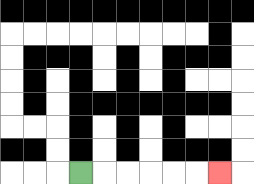{'start': '[3, 7]', 'end': '[9, 7]', 'path_directions': 'R,R,R,R,R,R', 'path_coordinates': '[[3, 7], [4, 7], [5, 7], [6, 7], [7, 7], [8, 7], [9, 7]]'}